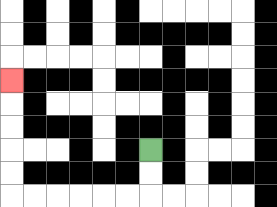{'start': '[6, 6]', 'end': '[0, 3]', 'path_directions': 'D,D,L,L,L,L,L,L,U,U,U,U,U', 'path_coordinates': '[[6, 6], [6, 7], [6, 8], [5, 8], [4, 8], [3, 8], [2, 8], [1, 8], [0, 8], [0, 7], [0, 6], [0, 5], [0, 4], [0, 3]]'}